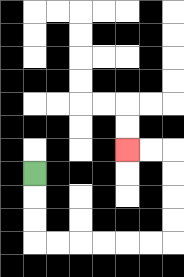{'start': '[1, 7]', 'end': '[5, 6]', 'path_directions': 'D,D,D,R,R,R,R,R,R,U,U,U,U,L,L', 'path_coordinates': '[[1, 7], [1, 8], [1, 9], [1, 10], [2, 10], [3, 10], [4, 10], [5, 10], [6, 10], [7, 10], [7, 9], [7, 8], [7, 7], [7, 6], [6, 6], [5, 6]]'}